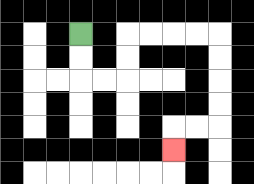{'start': '[3, 1]', 'end': '[7, 6]', 'path_directions': 'D,D,R,R,U,U,R,R,R,R,D,D,D,D,L,L,D', 'path_coordinates': '[[3, 1], [3, 2], [3, 3], [4, 3], [5, 3], [5, 2], [5, 1], [6, 1], [7, 1], [8, 1], [9, 1], [9, 2], [9, 3], [9, 4], [9, 5], [8, 5], [7, 5], [7, 6]]'}